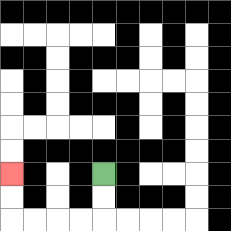{'start': '[4, 7]', 'end': '[0, 7]', 'path_directions': 'D,D,L,L,L,L,U,U', 'path_coordinates': '[[4, 7], [4, 8], [4, 9], [3, 9], [2, 9], [1, 9], [0, 9], [0, 8], [0, 7]]'}